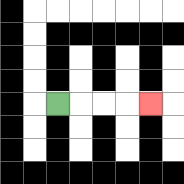{'start': '[2, 4]', 'end': '[6, 4]', 'path_directions': 'R,R,R,R', 'path_coordinates': '[[2, 4], [3, 4], [4, 4], [5, 4], [6, 4]]'}